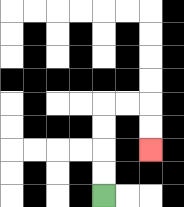{'start': '[4, 8]', 'end': '[6, 6]', 'path_directions': 'U,U,U,U,R,R,D,D', 'path_coordinates': '[[4, 8], [4, 7], [4, 6], [4, 5], [4, 4], [5, 4], [6, 4], [6, 5], [6, 6]]'}